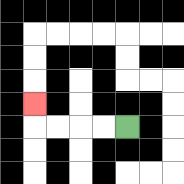{'start': '[5, 5]', 'end': '[1, 4]', 'path_directions': 'L,L,L,L,U', 'path_coordinates': '[[5, 5], [4, 5], [3, 5], [2, 5], [1, 5], [1, 4]]'}